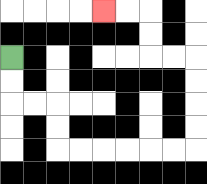{'start': '[0, 2]', 'end': '[4, 0]', 'path_directions': 'D,D,R,R,D,D,R,R,R,R,R,R,U,U,U,U,L,L,U,U,L,L', 'path_coordinates': '[[0, 2], [0, 3], [0, 4], [1, 4], [2, 4], [2, 5], [2, 6], [3, 6], [4, 6], [5, 6], [6, 6], [7, 6], [8, 6], [8, 5], [8, 4], [8, 3], [8, 2], [7, 2], [6, 2], [6, 1], [6, 0], [5, 0], [4, 0]]'}